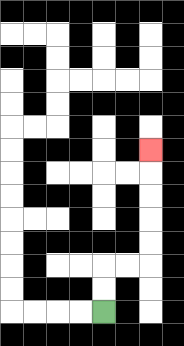{'start': '[4, 13]', 'end': '[6, 6]', 'path_directions': 'U,U,R,R,U,U,U,U,U', 'path_coordinates': '[[4, 13], [4, 12], [4, 11], [5, 11], [6, 11], [6, 10], [6, 9], [6, 8], [6, 7], [6, 6]]'}